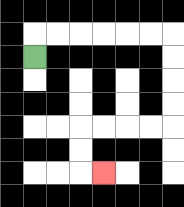{'start': '[1, 2]', 'end': '[4, 7]', 'path_directions': 'U,R,R,R,R,R,R,D,D,D,D,L,L,L,L,D,D,R', 'path_coordinates': '[[1, 2], [1, 1], [2, 1], [3, 1], [4, 1], [5, 1], [6, 1], [7, 1], [7, 2], [7, 3], [7, 4], [7, 5], [6, 5], [5, 5], [4, 5], [3, 5], [3, 6], [3, 7], [4, 7]]'}